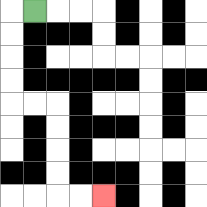{'start': '[1, 0]', 'end': '[4, 8]', 'path_directions': 'L,D,D,D,D,R,R,D,D,D,D,R,R', 'path_coordinates': '[[1, 0], [0, 0], [0, 1], [0, 2], [0, 3], [0, 4], [1, 4], [2, 4], [2, 5], [2, 6], [2, 7], [2, 8], [3, 8], [4, 8]]'}